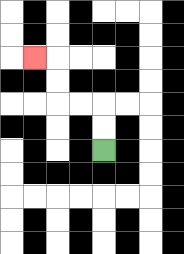{'start': '[4, 6]', 'end': '[1, 2]', 'path_directions': 'U,U,L,L,U,U,L', 'path_coordinates': '[[4, 6], [4, 5], [4, 4], [3, 4], [2, 4], [2, 3], [2, 2], [1, 2]]'}